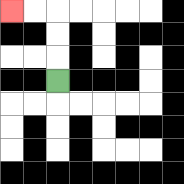{'start': '[2, 3]', 'end': '[0, 0]', 'path_directions': 'U,U,U,L,L', 'path_coordinates': '[[2, 3], [2, 2], [2, 1], [2, 0], [1, 0], [0, 0]]'}